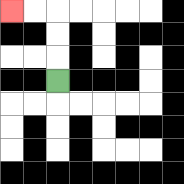{'start': '[2, 3]', 'end': '[0, 0]', 'path_directions': 'U,U,U,L,L', 'path_coordinates': '[[2, 3], [2, 2], [2, 1], [2, 0], [1, 0], [0, 0]]'}